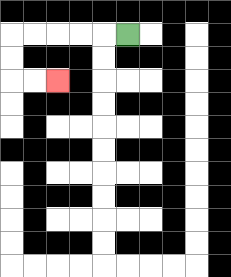{'start': '[5, 1]', 'end': '[2, 3]', 'path_directions': 'L,L,L,L,L,D,D,R,R', 'path_coordinates': '[[5, 1], [4, 1], [3, 1], [2, 1], [1, 1], [0, 1], [0, 2], [0, 3], [1, 3], [2, 3]]'}